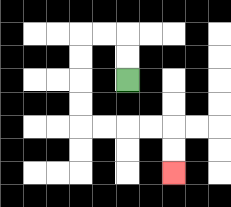{'start': '[5, 3]', 'end': '[7, 7]', 'path_directions': 'U,U,L,L,D,D,D,D,R,R,R,R,D,D', 'path_coordinates': '[[5, 3], [5, 2], [5, 1], [4, 1], [3, 1], [3, 2], [3, 3], [3, 4], [3, 5], [4, 5], [5, 5], [6, 5], [7, 5], [7, 6], [7, 7]]'}